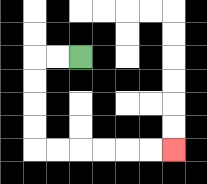{'start': '[3, 2]', 'end': '[7, 6]', 'path_directions': 'L,L,D,D,D,D,R,R,R,R,R,R', 'path_coordinates': '[[3, 2], [2, 2], [1, 2], [1, 3], [1, 4], [1, 5], [1, 6], [2, 6], [3, 6], [4, 6], [5, 6], [6, 6], [7, 6]]'}